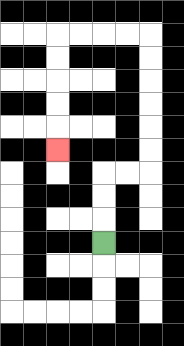{'start': '[4, 10]', 'end': '[2, 6]', 'path_directions': 'U,U,U,R,R,U,U,U,U,U,U,L,L,L,L,D,D,D,D,D', 'path_coordinates': '[[4, 10], [4, 9], [4, 8], [4, 7], [5, 7], [6, 7], [6, 6], [6, 5], [6, 4], [6, 3], [6, 2], [6, 1], [5, 1], [4, 1], [3, 1], [2, 1], [2, 2], [2, 3], [2, 4], [2, 5], [2, 6]]'}